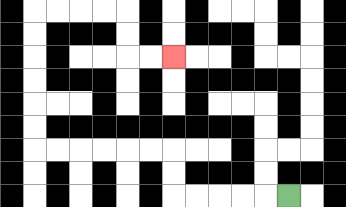{'start': '[12, 8]', 'end': '[7, 2]', 'path_directions': 'L,L,L,L,L,U,U,L,L,L,L,L,L,U,U,U,U,U,U,R,R,R,R,D,D,R,R', 'path_coordinates': '[[12, 8], [11, 8], [10, 8], [9, 8], [8, 8], [7, 8], [7, 7], [7, 6], [6, 6], [5, 6], [4, 6], [3, 6], [2, 6], [1, 6], [1, 5], [1, 4], [1, 3], [1, 2], [1, 1], [1, 0], [2, 0], [3, 0], [4, 0], [5, 0], [5, 1], [5, 2], [6, 2], [7, 2]]'}